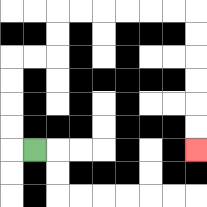{'start': '[1, 6]', 'end': '[8, 6]', 'path_directions': 'L,U,U,U,U,R,R,U,U,R,R,R,R,R,R,D,D,D,D,D,D', 'path_coordinates': '[[1, 6], [0, 6], [0, 5], [0, 4], [0, 3], [0, 2], [1, 2], [2, 2], [2, 1], [2, 0], [3, 0], [4, 0], [5, 0], [6, 0], [7, 0], [8, 0], [8, 1], [8, 2], [8, 3], [8, 4], [8, 5], [8, 6]]'}